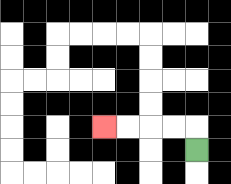{'start': '[8, 6]', 'end': '[4, 5]', 'path_directions': 'U,L,L,L,L', 'path_coordinates': '[[8, 6], [8, 5], [7, 5], [6, 5], [5, 5], [4, 5]]'}